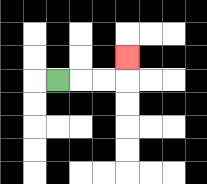{'start': '[2, 3]', 'end': '[5, 2]', 'path_directions': 'R,R,R,U', 'path_coordinates': '[[2, 3], [3, 3], [4, 3], [5, 3], [5, 2]]'}